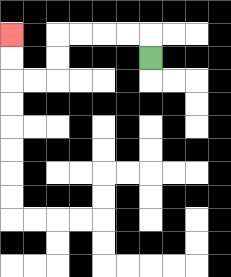{'start': '[6, 2]', 'end': '[0, 1]', 'path_directions': 'U,L,L,L,L,D,D,L,L,U,U', 'path_coordinates': '[[6, 2], [6, 1], [5, 1], [4, 1], [3, 1], [2, 1], [2, 2], [2, 3], [1, 3], [0, 3], [0, 2], [0, 1]]'}